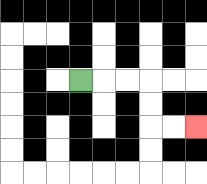{'start': '[3, 3]', 'end': '[8, 5]', 'path_directions': 'R,R,R,D,D,R,R', 'path_coordinates': '[[3, 3], [4, 3], [5, 3], [6, 3], [6, 4], [6, 5], [7, 5], [8, 5]]'}